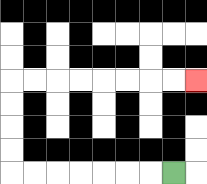{'start': '[7, 7]', 'end': '[8, 3]', 'path_directions': 'L,L,L,L,L,L,L,U,U,U,U,R,R,R,R,R,R,R,R', 'path_coordinates': '[[7, 7], [6, 7], [5, 7], [4, 7], [3, 7], [2, 7], [1, 7], [0, 7], [0, 6], [0, 5], [0, 4], [0, 3], [1, 3], [2, 3], [3, 3], [4, 3], [5, 3], [6, 3], [7, 3], [8, 3]]'}